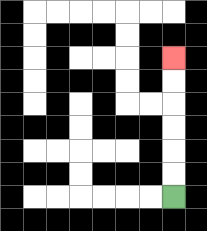{'start': '[7, 8]', 'end': '[7, 2]', 'path_directions': 'U,U,U,U,U,U', 'path_coordinates': '[[7, 8], [7, 7], [7, 6], [7, 5], [7, 4], [7, 3], [7, 2]]'}